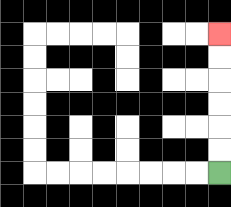{'start': '[9, 7]', 'end': '[9, 1]', 'path_directions': 'U,U,U,U,U,U', 'path_coordinates': '[[9, 7], [9, 6], [9, 5], [9, 4], [9, 3], [9, 2], [9, 1]]'}